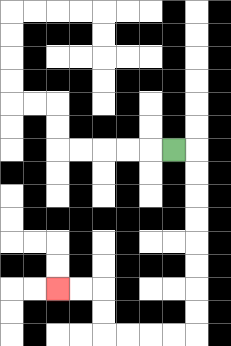{'start': '[7, 6]', 'end': '[2, 12]', 'path_directions': 'R,D,D,D,D,D,D,D,D,L,L,L,L,U,U,L,L', 'path_coordinates': '[[7, 6], [8, 6], [8, 7], [8, 8], [8, 9], [8, 10], [8, 11], [8, 12], [8, 13], [8, 14], [7, 14], [6, 14], [5, 14], [4, 14], [4, 13], [4, 12], [3, 12], [2, 12]]'}